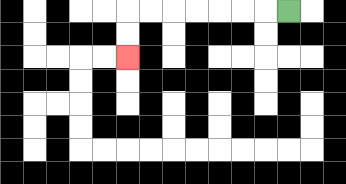{'start': '[12, 0]', 'end': '[5, 2]', 'path_directions': 'L,L,L,L,L,L,L,D,D', 'path_coordinates': '[[12, 0], [11, 0], [10, 0], [9, 0], [8, 0], [7, 0], [6, 0], [5, 0], [5, 1], [5, 2]]'}